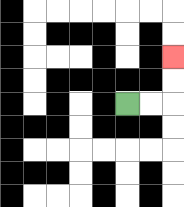{'start': '[5, 4]', 'end': '[7, 2]', 'path_directions': 'R,R,U,U', 'path_coordinates': '[[5, 4], [6, 4], [7, 4], [7, 3], [7, 2]]'}